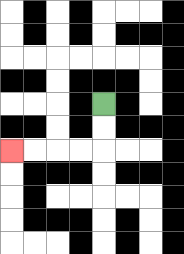{'start': '[4, 4]', 'end': '[0, 6]', 'path_directions': 'D,D,L,L,L,L', 'path_coordinates': '[[4, 4], [4, 5], [4, 6], [3, 6], [2, 6], [1, 6], [0, 6]]'}